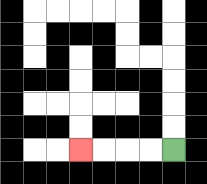{'start': '[7, 6]', 'end': '[3, 6]', 'path_directions': 'L,L,L,L', 'path_coordinates': '[[7, 6], [6, 6], [5, 6], [4, 6], [3, 6]]'}